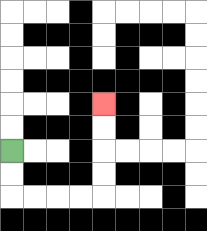{'start': '[0, 6]', 'end': '[4, 4]', 'path_directions': 'D,D,R,R,R,R,U,U,U,U', 'path_coordinates': '[[0, 6], [0, 7], [0, 8], [1, 8], [2, 8], [3, 8], [4, 8], [4, 7], [4, 6], [4, 5], [4, 4]]'}